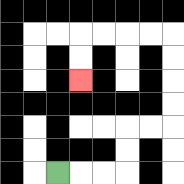{'start': '[2, 7]', 'end': '[3, 3]', 'path_directions': 'R,R,R,U,U,R,R,U,U,U,U,L,L,L,L,D,D', 'path_coordinates': '[[2, 7], [3, 7], [4, 7], [5, 7], [5, 6], [5, 5], [6, 5], [7, 5], [7, 4], [7, 3], [7, 2], [7, 1], [6, 1], [5, 1], [4, 1], [3, 1], [3, 2], [3, 3]]'}